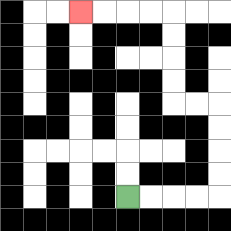{'start': '[5, 8]', 'end': '[3, 0]', 'path_directions': 'R,R,R,R,U,U,U,U,L,L,U,U,U,U,L,L,L,L', 'path_coordinates': '[[5, 8], [6, 8], [7, 8], [8, 8], [9, 8], [9, 7], [9, 6], [9, 5], [9, 4], [8, 4], [7, 4], [7, 3], [7, 2], [7, 1], [7, 0], [6, 0], [5, 0], [4, 0], [3, 0]]'}